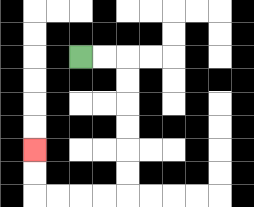{'start': '[3, 2]', 'end': '[1, 6]', 'path_directions': 'R,R,D,D,D,D,D,D,L,L,L,L,U,U', 'path_coordinates': '[[3, 2], [4, 2], [5, 2], [5, 3], [5, 4], [5, 5], [5, 6], [5, 7], [5, 8], [4, 8], [3, 8], [2, 8], [1, 8], [1, 7], [1, 6]]'}